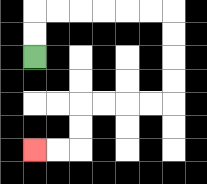{'start': '[1, 2]', 'end': '[1, 6]', 'path_directions': 'U,U,R,R,R,R,R,R,D,D,D,D,L,L,L,L,D,D,L,L', 'path_coordinates': '[[1, 2], [1, 1], [1, 0], [2, 0], [3, 0], [4, 0], [5, 0], [6, 0], [7, 0], [7, 1], [7, 2], [7, 3], [7, 4], [6, 4], [5, 4], [4, 4], [3, 4], [3, 5], [3, 6], [2, 6], [1, 6]]'}